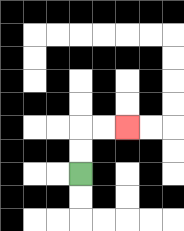{'start': '[3, 7]', 'end': '[5, 5]', 'path_directions': 'U,U,R,R', 'path_coordinates': '[[3, 7], [3, 6], [3, 5], [4, 5], [5, 5]]'}